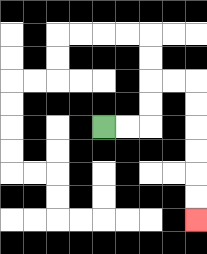{'start': '[4, 5]', 'end': '[8, 9]', 'path_directions': 'R,R,U,U,R,R,D,D,D,D,D,D', 'path_coordinates': '[[4, 5], [5, 5], [6, 5], [6, 4], [6, 3], [7, 3], [8, 3], [8, 4], [8, 5], [8, 6], [8, 7], [8, 8], [8, 9]]'}